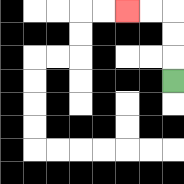{'start': '[7, 3]', 'end': '[5, 0]', 'path_directions': 'U,U,U,L,L', 'path_coordinates': '[[7, 3], [7, 2], [7, 1], [7, 0], [6, 0], [5, 0]]'}